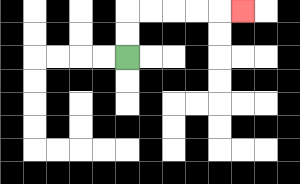{'start': '[5, 2]', 'end': '[10, 0]', 'path_directions': 'U,U,R,R,R,R,R', 'path_coordinates': '[[5, 2], [5, 1], [5, 0], [6, 0], [7, 0], [8, 0], [9, 0], [10, 0]]'}